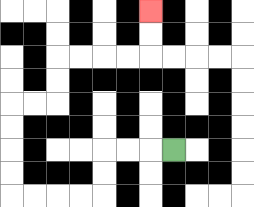{'start': '[7, 6]', 'end': '[6, 0]', 'path_directions': 'L,L,L,D,D,L,L,L,L,U,U,U,U,R,R,U,U,R,R,R,R,U,U', 'path_coordinates': '[[7, 6], [6, 6], [5, 6], [4, 6], [4, 7], [4, 8], [3, 8], [2, 8], [1, 8], [0, 8], [0, 7], [0, 6], [0, 5], [0, 4], [1, 4], [2, 4], [2, 3], [2, 2], [3, 2], [4, 2], [5, 2], [6, 2], [6, 1], [6, 0]]'}